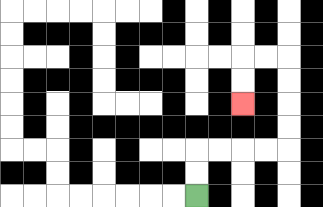{'start': '[8, 8]', 'end': '[10, 4]', 'path_directions': 'U,U,R,R,R,R,U,U,U,U,L,L,D,D', 'path_coordinates': '[[8, 8], [8, 7], [8, 6], [9, 6], [10, 6], [11, 6], [12, 6], [12, 5], [12, 4], [12, 3], [12, 2], [11, 2], [10, 2], [10, 3], [10, 4]]'}